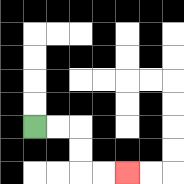{'start': '[1, 5]', 'end': '[5, 7]', 'path_directions': 'R,R,D,D,R,R', 'path_coordinates': '[[1, 5], [2, 5], [3, 5], [3, 6], [3, 7], [4, 7], [5, 7]]'}